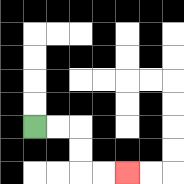{'start': '[1, 5]', 'end': '[5, 7]', 'path_directions': 'R,R,D,D,R,R', 'path_coordinates': '[[1, 5], [2, 5], [3, 5], [3, 6], [3, 7], [4, 7], [5, 7]]'}